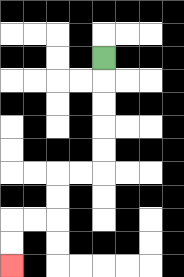{'start': '[4, 2]', 'end': '[0, 11]', 'path_directions': 'D,D,D,D,D,L,L,D,D,L,L,D,D', 'path_coordinates': '[[4, 2], [4, 3], [4, 4], [4, 5], [4, 6], [4, 7], [3, 7], [2, 7], [2, 8], [2, 9], [1, 9], [0, 9], [0, 10], [0, 11]]'}